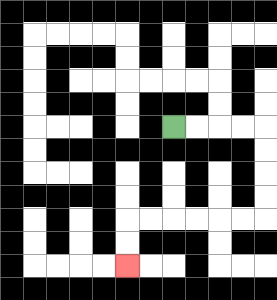{'start': '[7, 5]', 'end': '[5, 11]', 'path_directions': 'R,R,R,R,D,D,D,D,L,L,L,L,L,L,D,D', 'path_coordinates': '[[7, 5], [8, 5], [9, 5], [10, 5], [11, 5], [11, 6], [11, 7], [11, 8], [11, 9], [10, 9], [9, 9], [8, 9], [7, 9], [6, 9], [5, 9], [5, 10], [5, 11]]'}